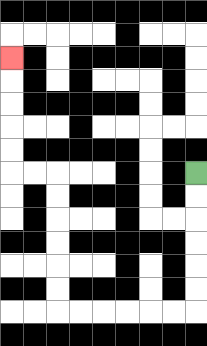{'start': '[8, 7]', 'end': '[0, 2]', 'path_directions': 'D,D,D,D,D,D,L,L,L,L,L,L,U,U,U,U,U,U,L,L,U,U,U,U,U', 'path_coordinates': '[[8, 7], [8, 8], [8, 9], [8, 10], [8, 11], [8, 12], [8, 13], [7, 13], [6, 13], [5, 13], [4, 13], [3, 13], [2, 13], [2, 12], [2, 11], [2, 10], [2, 9], [2, 8], [2, 7], [1, 7], [0, 7], [0, 6], [0, 5], [0, 4], [0, 3], [0, 2]]'}